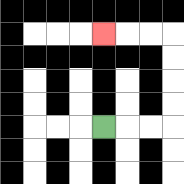{'start': '[4, 5]', 'end': '[4, 1]', 'path_directions': 'R,R,R,U,U,U,U,L,L,L', 'path_coordinates': '[[4, 5], [5, 5], [6, 5], [7, 5], [7, 4], [7, 3], [7, 2], [7, 1], [6, 1], [5, 1], [4, 1]]'}